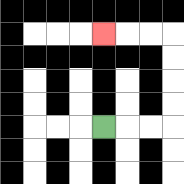{'start': '[4, 5]', 'end': '[4, 1]', 'path_directions': 'R,R,R,U,U,U,U,L,L,L', 'path_coordinates': '[[4, 5], [5, 5], [6, 5], [7, 5], [7, 4], [7, 3], [7, 2], [7, 1], [6, 1], [5, 1], [4, 1]]'}